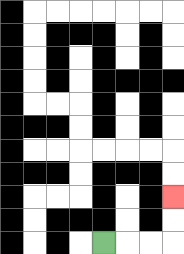{'start': '[4, 10]', 'end': '[7, 8]', 'path_directions': 'R,R,R,U,U', 'path_coordinates': '[[4, 10], [5, 10], [6, 10], [7, 10], [7, 9], [7, 8]]'}